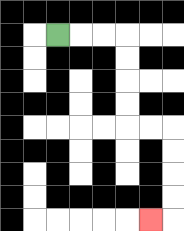{'start': '[2, 1]', 'end': '[6, 9]', 'path_directions': 'R,R,R,D,D,D,D,R,R,D,D,D,D,L', 'path_coordinates': '[[2, 1], [3, 1], [4, 1], [5, 1], [5, 2], [5, 3], [5, 4], [5, 5], [6, 5], [7, 5], [7, 6], [7, 7], [7, 8], [7, 9], [6, 9]]'}